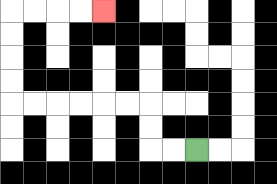{'start': '[8, 6]', 'end': '[4, 0]', 'path_directions': 'L,L,U,U,L,L,L,L,L,L,U,U,U,U,R,R,R,R', 'path_coordinates': '[[8, 6], [7, 6], [6, 6], [6, 5], [6, 4], [5, 4], [4, 4], [3, 4], [2, 4], [1, 4], [0, 4], [0, 3], [0, 2], [0, 1], [0, 0], [1, 0], [2, 0], [3, 0], [4, 0]]'}